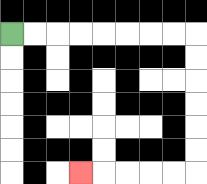{'start': '[0, 1]', 'end': '[3, 7]', 'path_directions': 'R,R,R,R,R,R,R,R,D,D,D,D,D,D,L,L,L,L,L', 'path_coordinates': '[[0, 1], [1, 1], [2, 1], [3, 1], [4, 1], [5, 1], [6, 1], [7, 1], [8, 1], [8, 2], [8, 3], [8, 4], [8, 5], [8, 6], [8, 7], [7, 7], [6, 7], [5, 7], [4, 7], [3, 7]]'}